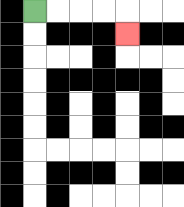{'start': '[1, 0]', 'end': '[5, 1]', 'path_directions': 'R,R,R,R,D', 'path_coordinates': '[[1, 0], [2, 0], [3, 0], [4, 0], [5, 0], [5, 1]]'}